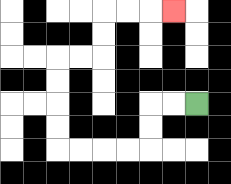{'start': '[8, 4]', 'end': '[7, 0]', 'path_directions': 'L,L,D,D,L,L,L,L,U,U,U,U,R,R,U,U,R,R,R', 'path_coordinates': '[[8, 4], [7, 4], [6, 4], [6, 5], [6, 6], [5, 6], [4, 6], [3, 6], [2, 6], [2, 5], [2, 4], [2, 3], [2, 2], [3, 2], [4, 2], [4, 1], [4, 0], [5, 0], [6, 0], [7, 0]]'}